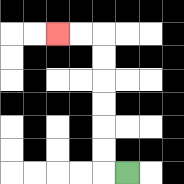{'start': '[5, 7]', 'end': '[2, 1]', 'path_directions': 'L,U,U,U,U,U,U,L,L', 'path_coordinates': '[[5, 7], [4, 7], [4, 6], [4, 5], [4, 4], [4, 3], [4, 2], [4, 1], [3, 1], [2, 1]]'}